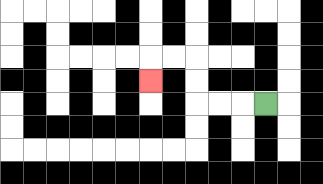{'start': '[11, 4]', 'end': '[6, 3]', 'path_directions': 'L,L,L,U,U,L,L,D', 'path_coordinates': '[[11, 4], [10, 4], [9, 4], [8, 4], [8, 3], [8, 2], [7, 2], [6, 2], [6, 3]]'}